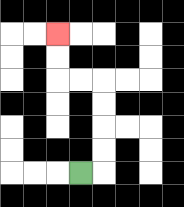{'start': '[3, 7]', 'end': '[2, 1]', 'path_directions': 'R,U,U,U,U,L,L,U,U', 'path_coordinates': '[[3, 7], [4, 7], [4, 6], [4, 5], [4, 4], [4, 3], [3, 3], [2, 3], [2, 2], [2, 1]]'}